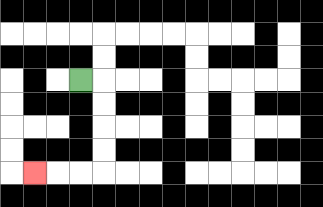{'start': '[3, 3]', 'end': '[1, 7]', 'path_directions': 'R,D,D,D,D,L,L,L', 'path_coordinates': '[[3, 3], [4, 3], [4, 4], [4, 5], [4, 6], [4, 7], [3, 7], [2, 7], [1, 7]]'}